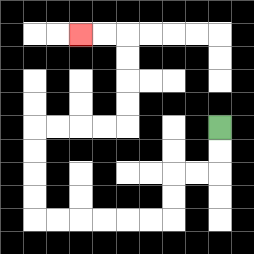{'start': '[9, 5]', 'end': '[3, 1]', 'path_directions': 'D,D,L,L,D,D,L,L,L,L,L,L,U,U,U,U,R,R,R,R,U,U,U,U,L,L', 'path_coordinates': '[[9, 5], [9, 6], [9, 7], [8, 7], [7, 7], [7, 8], [7, 9], [6, 9], [5, 9], [4, 9], [3, 9], [2, 9], [1, 9], [1, 8], [1, 7], [1, 6], [1, 5], [2, 5], [3, 5], [4, 5], [5, 5], [5, 4], [5, 3], [5, 2], [5, 1], [4, 1], [3, 1]]'}